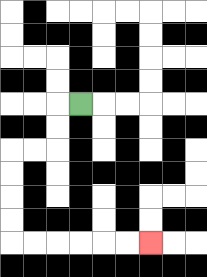{'start': '[3, 4]', 'end': '[6, 10]', 'path_directions': 'L,D,D,L,L,D,D,D,D,R,R,R,R,R,R', 'path_coordinates': '[[3, 4], [2, 4], [2, 5], [2, 6], [1, 6], [0, 6], [0, 7], [0, 8], [0, 9], [0, 10], [1, 10], [2, 10], [3, 10], [4, 10], [5, 10], [6, 10]]'}